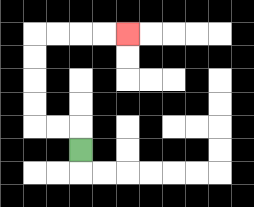{'start': '[3, 6]', 'end': '[5, 1]', 'path_directions': 'U,L,L,U,U,U,U,R,R,R,R', 'path_coordinates': '[[3, 6], [3, 5], [2, 5], [1, 5], [1, 4], [1, 3], [1, 2], [1, 1], [2, 1], [3, 1], [4, 1], [5, 1]]'}